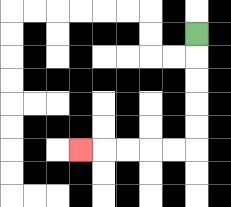{'start': '[8, 1]', 'end': '[3, 6]', 'path_directions': 'D,D,D,D,D,L,L,L,L,L', 'path_coordinates': '[[8, 1], [8, 2], [8, 3], [8, 4], [8, 5], [8, 6], [7, 6], [6, 6], [5, 6], [4, 6], [3, 6]]'}